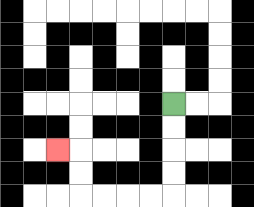{'start': '[7, 4]', 'end': '[2, 6]', 'path_directions': 'D,D,D,D,L,L,L,L,U,U,L', 'path_coordinates': '[[7, 4], [7, 5], [7, 6], [7, 7], [7, 8], [6, 8], [5, 8], [4, 8], [3, 8], [3, 7], [3, 6], [2, 6]]'}